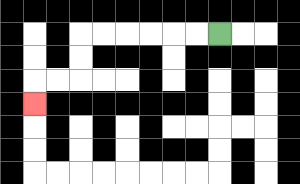{'start': '[9, 1]', 'end': '[1, 4]', 'path_directions': 'L,L,L,L,L,L,D,D,L,L,D', 'path_coordinates': '[[9, 1], [8, 1], [7, 1], [6, 1], [5, 1], [4, 1], [3, 1], [3, 2], [3, 3], [2, 3], [1, 3], [1, 4]]'}